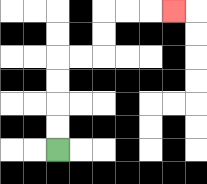{'start': '[2, 6]', 'end': '[7, 0]', 'path_directions': 'U,U,U,U,R,R,U,U,R,R,R', 'path_coordinates': '[[2, 6], [2, 5], [2, 4], [2, 3], [2, 2], [3, 2], [4, 2], [4, 1], [4, 0], [5, 0], [6, 0], [7, 0]]'}